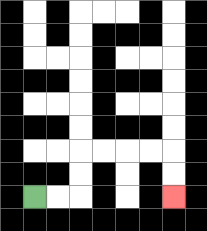{'start': '[1, 8]', 'end': '[7, 8]', 'path_directions': 'R,R,U,U,R,R,R,R,D,D', 'path_coordinates': '[[1, 8], [2, 8], [3, 8], [3, 7], [3, 6], [4, 6], [5, 6], [6, 6], [7, 6], [7, 7], [7, 8]]'}